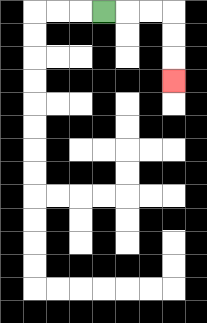{'start': '[4, 0]', 'end': '[7, 3]', 'path_directions': 'R,R,R,D,D,D', 'path_coordinates': '[[4, 0], [5, 0], [6, 0], [7, 0], [7, 1], [7, 2], [7, 3]]'}